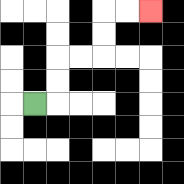{'start': '[1, 4]', 'end': '[6, 0]', 'path_directions': 'R,U,U,R,R,U,U,R,R', 'path_coordinates': '[[1, 4], [2, 4], [2, 3], [2, 2], [3, 2], [4, 2], [4, 1], [4, 0], [5, 0], [6, 0]]'}